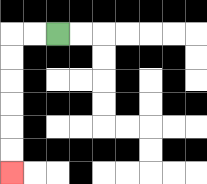{'start': '[2, 1]', 'end': '[0, 7]', 'path_directions': 'L,L,D,D,D,D,D,D', 'path_coordinates': '[[2, 1], [1, 1], [0, 1], [0, 2], [0, 3], [0, 4], [0, 5], [0, 6], [0, 7]]'}